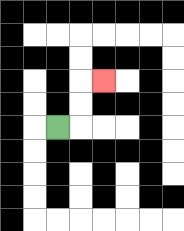{'start': '[2, 5]', 'end': '[4, 3]', 'path_directions': 'R,U,U,R', 'path_coordinates': '[[2, 5], [3, 5], [3, 4], [3, 3], [4, 3]]'}